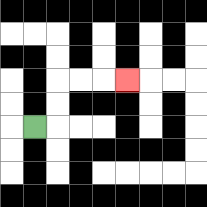{'start': '[1, 5]', 'end': '[5, 3]', 'path_directions': 'R,U,U,R,R,R', 'path_coordinates': '[[1, 5], [2, 5], [2, 4], [2, 3], [3, 3], [4, 3], [5, 3]]'}